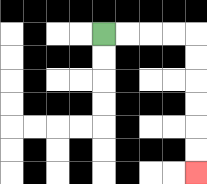{'start': '[4, 1]', 'end': '[8, 7]', 'path_directions': 'R,R,R,R,D,D,D,D,D,D', 'path_coordinates': '[[4, 1], [5, 1], [6, 1], [7, 1], [8, 1], [8, 2], [8, 3], [8, 4], [8, 5], [8, 6], [8, 7]]'}